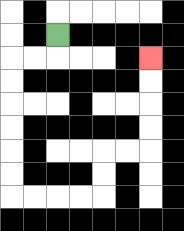{'start': '[2, 1]', 'end': '[6, 2]', 'path_directions': 'D,L,L,D,D,D,D,D,D,R,R,R,R,U,U,R,R,U,U,U,U', 'path_coordinates': '[[2, 1], [2, 2], [1, 2], [0, 2], [0, 3], [0, 4], [0, 5], [0, 6], [0, 7], [0, 8], [1, 8], [2, 8], [3, 8], [4, 8], [4, 7], [4, 6], [5, 6], [6, 6], [6, 5], [6, 4], [6, 3], [6, 2]]'}